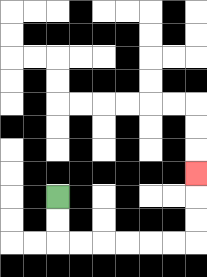{'start': '[2, 8]', 'end': '[8, 7]', 'path_directions': 'D,D,R,R,R,R,R,R,U,U,U', 'path_coordinates': '[[2, 8], [2, 9], [2, 10], [3, 10], [4, 10], [5, 10], [6, 10], [7, 10], [8, 10], [8, 9], [8, 8], [8, 7]]'}